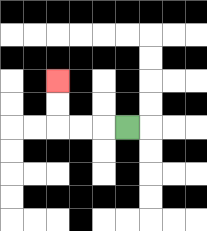{'start': '[5, 5]', 'end': '[2, 3]', 'path_directions': 'L,L,L,U,U', 'path_coordinates': '[[5, 5], [4, 5], [3, 5], [2, 5], [2, 4], [2, 3]]'}